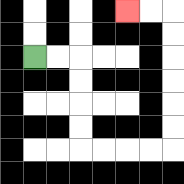{'start': '[1, 2]', 'end': '[5, 0]', 'path_directions': 'R,R,D,D,D,D,R,R,R,R,U,U,U,U,U,U,L,L', 'path_coordinates': '[[1, 2], [2, 2], [3, 2], [3, 3], [3, 4], [3, 5], [3, 6], [4, 6], [5, 6], [6, 6], [7, 6], [7, 5], [7, 4], [7, 3], [7, 2], [7, 1], [7, 0], [6, 0], [5, 0]]'}